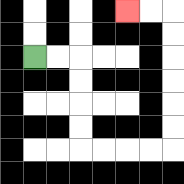{'start': '[1, 2]', 'end': '[5, 0]', 'path_directions': 'R,R,D,D,D,D,R,R,R,R,U,U,U,U,U,U,L,L', 'path_coordinates': '[[1, 2], [2, 2], [3, 2], [3, 3], [3, 4], [3, 5], [3, 6], [4, 6], [5, 6], [6, 6], [7, 6], [7, 5], [7, 4], [7, 3], [7, 2], [7, 1], [7, 0], [6, 0], [5, 0]]'}